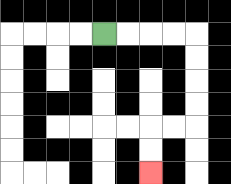{'start': '[4, 1]', 'end': '[6, 7]', 'path_directions': 'R,R,R,R,D,D,D,D,L,L,D,D', 'path_coordinates': '[[4, 1], [5, 1], [6, 1], [7, 1], [8, 1], [8, 2], [8, 3], [8, 4], [8, 5], [7, 5], [6, 5], [6, 6], [6, 7]]'}